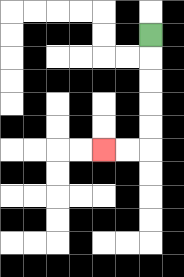{'start': '[6, 1]', 'end': '[4, 6]', 'path_directions': 'D,D,D,D,D,L,L', 'path_coordinates': '[[6, 1], [6, 2], [6, 3], [6, 4], [6, 5], [6, 6], [5, 6], [4, 6]]'}